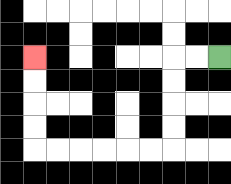{'start': '[9, 2]', 'end': '[1, 2]', 'path_directions': 'L,L,D,D,D,D,L,L,L,L,L,L,U,U,U,U', 'path_coordinates': '[[9, 2], [8, 2], [7, 2], [7, 3], [7, 4], [7, 5], [7, 6], [6, 6], [5, 6], [4, 6], [3, 6], [2, 6], [1, 6], [1, 5], [1, 4], [1, 3], [1, 2]]'}